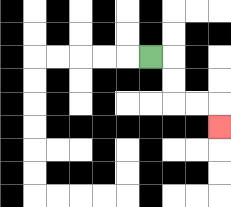{'start': '[6, 2]', 'end': '[9, 5]', 'path_directions': 'R,D,D,R,R,D', 'path_coordinates': '[[6, 2], [7, 2], [7, 3], [7, 4], [8, 4], [9, 4], [9, 5]]'}